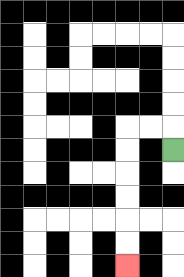{'start': '[7, 6]', 'end': '[5, 11]', 'path_directions': 'U,L,L,D,D,D,D,D,D', 'path_coordinates': '[[7, 6], [7, 5], [6, 5], [5, 5], [5, 6], [5, 7], [5, 8], [5, 9], [5, 10], [5, 11]]'}